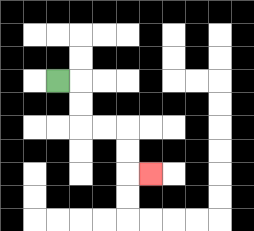{'start': '[2, 3]', 'end': '[6, 7]', 'path_directions': 'R,D,D,R,R,D,D,R', 'path_coordinates': '[[2, 3], [3, 3], [3, 4], [3, 5], [4, 5], [5, 5], [5, 6], [5, 7], [6, 7]]'}